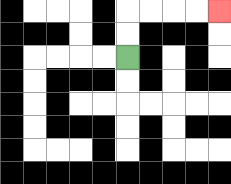{'start': '[5, 2]', 'end': '[9, 0]', 'path_directions': 'U,U,R,R,R,R', 'path_coordinates': '[[5, 2], [5, 1], [5, 0], [6, 0], [7, 0], [8, 0], [9, 0]]'}